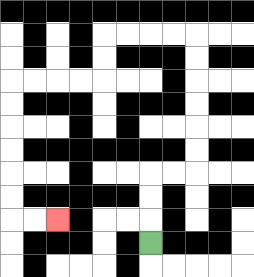{'start': '[6, 10]', 'end': '[2, 9]', 'path_directions': 'U,U,U,R,R,U,U,U,U,U,U,L,L,L,L,D,D,L,L,L,L,D,D,D,D,D,D,R,R', 'path_coordinates': '[[6, 10], [6, 9], [6, 8], [6, 7], [7, 7], [8, 7], [8, 6], [8, 5], [8, 4], [8, 3], [8, 2], [8, 1], [7, 1], [6, 1], [5, 1], [4, 1], [4, 2], [4, 3], [3, 3], [2, 3], [1, 3], [0, 3], [0, 4], [0, 5], [0, 6], [0, 7], [0, 8], [0, 9], [1, 9], [2, 9]]'}